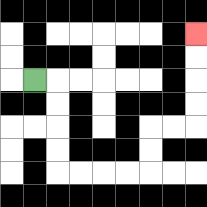{'start': '[1, 3]', 'end': '[8, 1]', 'path_directions': 'R,D,D,D,D,R,R,R,R,U,U,R,R,U,U,U,U', 'path_coordinates': '[[1, 3], [2, 3], [2, 4], [2, 5], [2, 6], [2, 7], [3, 7], [4, 7], [5, 7], [6, 7], [6, 6], [6, 5], [7, 5], [8, 5], [8, 4], [8, 3], [8, 2], [8, 1]]'}